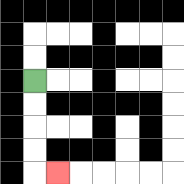{'start': '[1, 3]', 'end': '[2, 7]', 'path_directions': 'D,D,D,D,R', 'path_coordinates': '[[1, 3], [1, 4], [1, 5], [1, 6], [1, 7], [2, 7]]'}